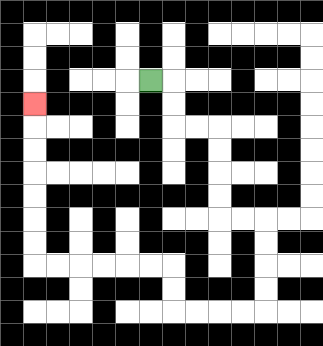{'start': '[6, 3]', 'end': '[1, 4]', 'path_directions': 'R,D,D,R,R,D,D,D,D,R,R,D,D,D,D,L,L,L,L,U,U,L,L,L,L,L,L,U,U,U,U,U,U,U', 'path_coordinates': '[[6, 3], [7, 3], [7, 4], [7, 5], [8, 5], [9, 5], [9, 6], [9, 7], [9, 8], [9, 9], [10, 9], [11, 9], [11, 10], [11, 11], [11, 12], [11, 13], [10, 13], [9, 13], [8, 13], [7, 13], [7, 12], [7, 11], [6, 11], [5, 11], [4, 11], [3, 11], [2, 11], [1, 11], [1, 10], [1, 9], [1, 8], [1, 7], [1, 6], [1, 5], [1, 4]]'}